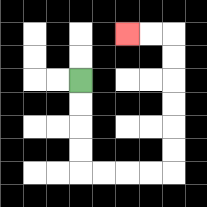{'start': '[3, 3]', 'end': '[5, 1]', 'path_directions': 'D,D,D,D,R,R,R,R,U,U,U,U,U,U,L,L', 'path_coordinates': '[[3, 3], [3, 4], [3, 5], [3, 6], [3, 7], [4, 7], [5, 7], [6, 7], [7, 7], [7, 6], [7, 5], [7, 4], [7, 3], [7, 2], [7, 1], [6, 1], [5, 1]]'}